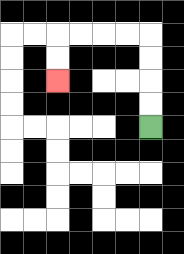{'start': '[6, 5]', 'end': '[2, 3]', 'path_directions': 'U,U,U,U,L,L,L,L,D,D', 'path_coordinates': '[[6, 5], [6, 4], [6, 3], [6, 2], [6, 1], [5, 1], [4, 1], [3, 1], [2, 1], [2, 2], [2, 3]]'}